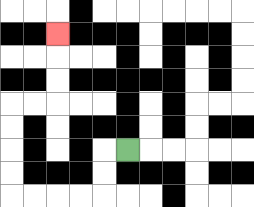{'start': '[5, 6]', 'end': '[2, 1]', 'path_directions': 'L,D,D,L,L,L,L,U,U,U,U,R,R,U,U,U', 'path_coordinates': '[[5, 6], [4, 6], [4, 7], [4, 8], [3, 8], [2, 8], [1, 8], [0, 8], [0, 7], [0, 6], [0, 5], [0, 4], [1, 4], [2, 4], [2, 3], [2, 2], [2, 1]]'}